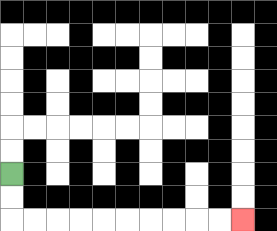{'start': '[0, 7]', 'end': '[10, 9]', 'path_directions': 'D,D,R,R,R,R,R,R,R,R,R,R', 'path_coordinates': '[[0, 7], [0, 8], [0, 9], [1, 9], [2, 9], [3, 9], [4, 9], [5, 9], [6, 9], [7, 9], [8, 9], [9, 9], [10, 9]]'}